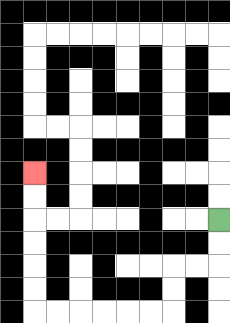{'start': '[9, 9]', 'end': '[1, 7]', 'path_directions': 'D,D,L,L,D,D,L,L,L,L,L,L,U,U,U,U,U,U', 'path_coordinates': '[[9, 9], [9, 10], [9, 11], [8, 11], [7, 11], [7, 12], [7, 13], [6, 13], [5, 13], [4, 13], [3, 13], [2, 13], [1, 13], [1, 12], [1, 11], [1, 10], [1, 9], [1, 8], [1, 7]]'}